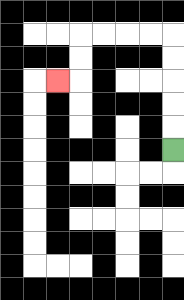{'start': '[7, 6]', 'end': '[2, 3]', 'path_directions': 'U,U,U,U,U,L,L,L,L,D,D,L', 'path_coordinates': '[[7, 6], [7, 5], [7, 4], [7, 3], [7, 2], [7, 1], [6, 1], [5, 1], [4, 1], [3, 1], [3, 2], [3, 3], [2, 3]]'}